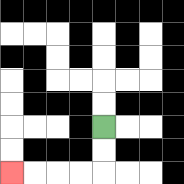{'start': '[4, 5]', 'end': '[0, 7]', 'path_directions': 'D,D,L,L,L,L', 'path_coordinates': '[[4, 5], [4, 6], [4, 7], [3, 7], [2, 7], [1, 7], [0, 7]]'}